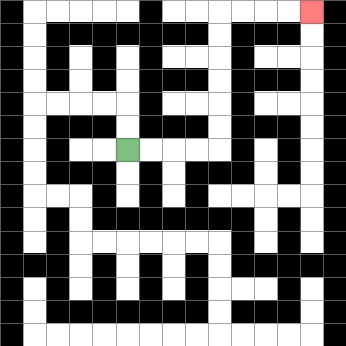{'start': '[5, 6]', 'end': '[13, 0]', 'path_directions': 'R,R,R,R,U,U,U,U,U,U,R,R,R,R', 'path_coordinates': '[[5, 6], [6, 6], [7, 6], [8, 6], [9, 6], [9, 5], [9, 4], [9, 3], [9, 2], [9, 1], [9, 0], [10, 0], [11, 0], [12, 0], [13, 0]]'}